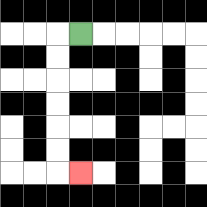{'start': '[3, 1]', 'end': '[3, 7]', 'path_directions': 'L,D,D,D,D,D,D,R', 'path_coordinates': '[[3, 1], [2, 1], [2, 2], [2, 3], [2, 4], [2, 5], [2, 6], [2, 7], [3, 7]]'}